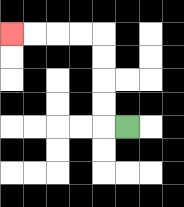{'start': '[5, 5]', 'end': '[0, 1]', 'path_directions': 'L,U,U,U,U,L,L,L,L', 'path_coordinates': '[[5, 5], [4, 5], [4, 4], [4, 3], [4, 2], [4, 1], [3, 1], [2, 1], [1, 1], [0, 1]]'}